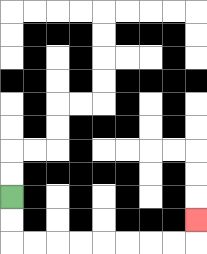{'start': '[0, 8]', 'end': '[8, 9]', 'path_directions': 'D,D,R,R,R,R,R,R,R,R,U', 'path_coordinates': '[[0, 8], [0, 9], [0, 10], [1, 10], [2, 10], [3, 10], [4, 10], [5, 10], [6, 10], [7, 10], [8, 10], [8, 9]]'}